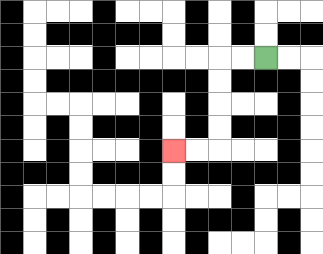{'start': '[11, 2]', 'end': '[7, 6]', 'path_directions': 'L,L,D,D,D,D,L,L', 'path_coordinates': '[[11, 2], [10, 2], [9, 2], [9, 3], [9, 4], [9, 5], [9, 6], [8, 6], [7, 6]]'}